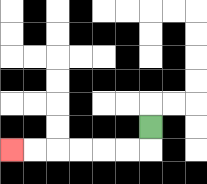{'start': '[6, 5]', 'end': '[0, 6]', 'path_directions': 'D,L,L,L,L,L,L', 'path_coordinates': '[[6, 5], [6, 6], [5, 6], [4, 6], [3, 6], [2, 6], [1, 6], [0, 6]]'}